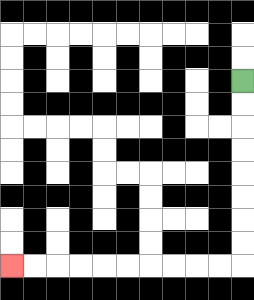{'start': '[10, 3]', 'end': '[0, 11]', 'path_directions': 'D,D,D,D,D,D,D,D,L,L,L,L,L,L,L,L,L,L', 'path_coordinates': '[[10, 3], [10, 4], [10, 5], [10, 6], [10, 7], [10, 8], [10, 9], [10, 10], [10, 11], [9, 11], [8, 11], [7, 11], [6, 11], [5, 11], [4, 11], [3, 11], [2, 11], [1, 11], [0, 11]]'}